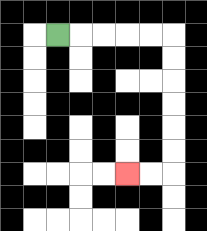{'start': '[2, 1]', 'end': '[5, 7]', 'path_directions': 'R,R,R,R,R,D,D,D,D,D,D,L,L', 'path_coordinates': '[[2, 1], [3, 1], [4, 1], [5, 1], [6, 1], [7, 1], [7, 2], [7, 3], [7, 4], [7, 5], [7, 6], [7, 7], [6, 7], [5, 7]]'}